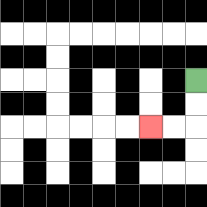{'start': '[8, 3]', 'end': '[6, 5]', 'path_directions': 'D,D,L,L', 'path_coordinates': '[[8, 3], [8, 4], [8, 5], [7, 5], [6, 5]]'}